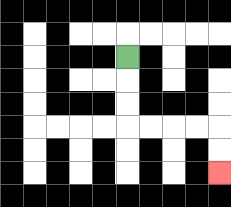{'start': '[5, 2]', 'end': '[9, 7]', 'path_directions': 'D,D,D,R,R,R,R,D,D', 'path_coordinates': '[[5, 2], [5, 3], [5, 4], [5, 5], [6, 5], [7, 5], [8, 5], [9, 5], [9, 6], [9, 7]]'}